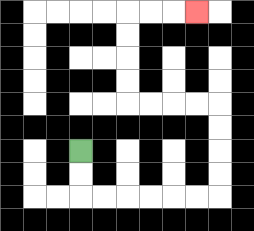{'start': '[3, 6]', 'end': '[8, 0]', 'path_directions': 'D,D,R,R,R,R,R,R,U,U,U,U,L,L,L,L,U,U,U,U,R,R,R', 'path_coordinates': '[[3, 6], [3, 7], [3, 8], [4, 8], [5, 8], [6, 8], [7, 8], [8, 8], [9, 8], [9, 7], [9, 6], [9, 5], [9, 4], [8, 4], [7, 4], [6, 4], [5, 4], [5, 3], [5, 2], [5, 1], [5, 0], [6, 0], [7, 0], [8, 0]]'}